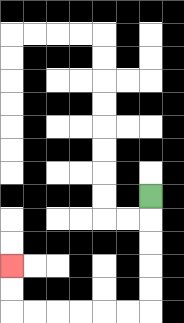{'start': '[6, 8]', 'end': '[0, 11]', 'path_directions': 'D,D,D,D,D,L,L,L,L,L,L,U,U', 'path_coordinates': '[[6, 8], [6, 9], [6, 10], [6, 11], [6, 12], [6, 13], [5, 13], [4, 13], [3, 13], [2, 13], [1, 13], [0, 13], [0, 12], [0, 11]]'}